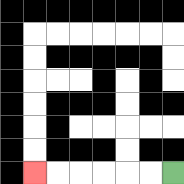{'start': '[7, 7]', 'end': '[1, 7]', 'path_directions': 'L,L,L,L,L,L', 'path_coordinates': '[[7, 7], [6, 7], [5, 7], [4, 7], [3, 7], [2, 7], [1, 7]]'}